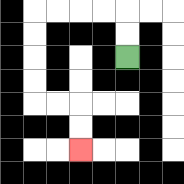{'start': '[5, 2]', 'end': '[3, 6]', 'path_directions': 'U,U,L,L,L,L,D,D,D,D,R,R,D,D', 'path_coordinates': '[[5, 2], [5, 1], [5, 0], [4, 0], [3, 0], [2, 0], [1, 0], [1, 1], [1, 2], [1, 3], [1, 4], [2, 4], [3, 4], [3, 5], [3, 6]]'}